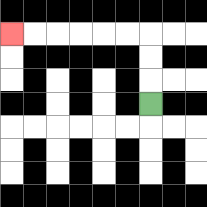{'start': '[6, 4]', 'end': '[0, 1]', 'path_directions': 'U,U,U,L,L,L,L,L,L', 'path_coordinates': '[[6, 4], [6, 3], [6, 2], [6, 1], [5, 1], [4, 1], [3, 1], [2, 1], [1, 1], [0, 1]]'}